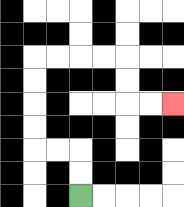{'start': '[3, 8]', 'end': '[7, 4]', 'path_directions': 'U,U,L,L,U,U,U,U,R,R,R,R,D,D,R,R', 'path_coordinates': '[[3, 8], [3, 7], [3, 6], [2, 6], [1, 6], [1, 5], [1, 4], [1, 3], [1, 2], [2, 2], [3, 2], [4, 2], [5, 2], [5, 3], [5, 4], [6, 4], [7, 4]]'}